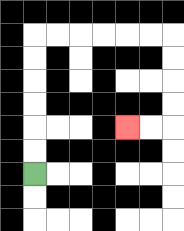{'start': '[1, 7]', 'end': '[5, 5]', 'path_directions': 'U,U,U,U,U,U,R,R,R,R,R,R,D,D,D,D,L,L', 'path_coordinates': '[[1, 7], [1, 6], [1, 5], [1, 4], [1, 3], [1, 2], [1, 1], [2, 1], [3, 1], [4, 1], [5, 1], [6, 1], [7, 1], [7, 2], [7, 3], [7, 4], [7, 5], [6, 5], [5, 5]]'}